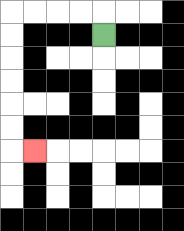{'start': '[4, 1]', 'end': '[1, 6]', 'path_directions': 'U,L,L,L,L,D,D,D,D,D,D,R', 'path_coordinates': '[[4, 1], [4, 0], [3, 0], [2, 0], [1, 0], [0, 0], [0, 1], [0, 2], [0, 3], [0, 4], [0, 5], [0, 6], [1, 6]]'}